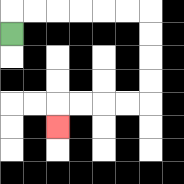{'start': '[0, 1]', 'end': '[2, 5]', 'path_directions': 'U,R,R,R,R,R,R,D,D,D,D,L,L,L,L,D', 'path_coordinates': '[[0, 1], [0, 0], [1, 0], [2, 0], [3, 0], [4, 0], [5, 0], [6, 0], [6, 1], [6, 2], [6, 3], [6, 4], [5, 4], [4, 4], [3, 4], [2, 4], [2, 5]]'}